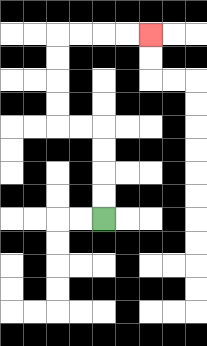{'start': '[4, 9]', 'end': '[6, 1]', 'path_directions': 'U,U,U,U,L,L,U,U,U,U,R,R,R,R', 'path_coordinates': '[[4, 9], [4, 8], [4, 7], [4, 6], [4, 5], [3, 5], [2, 5], [2, 4], [2, 3], [2, 2], [2, 1], [3, 1], [4, 1], [5, 1], [6, 1]]'}